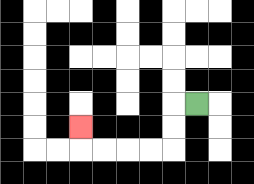{'start': '[8, 4]', 'end': '[3, 5]', 'path_directions': 'L,D,D,L,L,L,L,U', 'path_coordinates': '[[8, 4], [7, 4], [7, 5], [7, 6], [6, 6], [5, 6], [4, 6], [3, 6], [3, 5]]'}